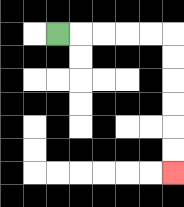{'start': '[2, 1]', 'end': '[7, 7]', 'path_directions': 'R,R,R,R,R,D,D,D,D,D,D', 'path_coordinates': '[[2, 1], [3, 1], [4, 1], [5, 1], [6, 1], [7, 1], [7, 2], [7, 3], [7, 4], [7, 5], [7, 6], [7, 7]]'}